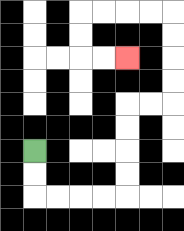{'start': '[1, 6]', 'end': '[5, 2]', 'path_directions': 'D,D,R,R,R,R,U,U,U,U,R,R,U,U,U,U,L,L,L,L,D,D,R,R', 'path_coordinates': '[[1, 6], [1, 7], [1, 8], [2, 8], [3, 8], [4, 8], [5, 8], [5, 7], [5, 6], [5, 5], [5, 4], [6, 4], [7, 4], [7, 3], [7, 2], [7, 1], [7, 0], [6, 0], [5, 0], [4, 0], [3, 0], [3, 1], [3, 2], [4, 2], [5, 2]]'}